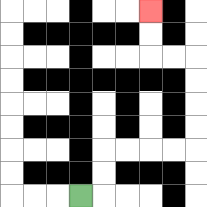{'start': '[3, 8]', 'end': '[6, 0]', 'path_directions': 'R,U,U,R,R,R,R,U,U,U,U,L,L,U,U', 'path_coordinates': '[[3, 8], [4, 8], [4, 7], [4, 6], [5, 6], [6, 6], [7, 6], [8, 6], [8, 5], [8, 4], [8, 3], [8, 2], [7, 2], [6, 2], [6, 1], [6, 0]]'}